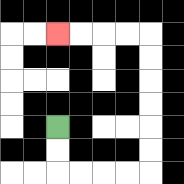{'start': '[2, 5]', 'end': '[2, 1]', 'path_directions': 'D,D,R,R,R,R,U,U,U,U,U,U,L,L,L,L', 'path_coordinates': '[[2, 5], [2, 6], [2, 7], [3, 7], [4, 7], [5, 7], [6, 7], [6, 6], [6, 5], [6, 4], [6, 3], [6, 2], [6, 1], [5, 1], [4, 1], [3, 1], [2, 1]]'}